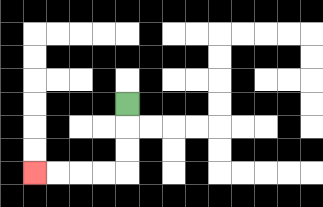{'start': '[5, 4]', 'end': '[1, 7]', 'path_directions': 'D,D,D,L,L,L,L', 'path_coordinates': '[[5, 4], [5, 5], [5, 6], [5, 7], [4, 7], [3, 7], [2, 7], [1, 7]]'}